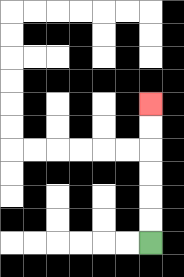{'start': '[6, 10]', 'end': '[6, 4]', 'path_directions': 'U,U,U,U,U,U', 'path_coordinates': '[[6, 10], [6, 9], [6, 8], [6, 7], [6, 6], [6, 5], [6, 4]]'}